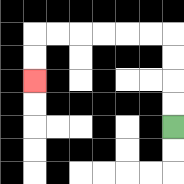{'start': '[7, 5]', 'end': '[1, 3]', 'path_directions': 'U,U,U,U,L,L,L,L,L,L,D,D', 'path_coordinates': '[[7, 5], [7, 4], [7, 3], [7, 2], [7, 1], [6, 1], [5, 1], [4, 1], [3, 1], [2, 1], [1, 1], [1, 2], [1, 3]]'}